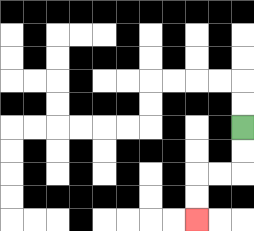{'start': '[10, 5]', 'end': '[8, 9]', 'path_directions': 'D,D,L,L,D,D', 'path_coordinates': '[[10, 5], [10, 6], [10, 7], [9, 7], [8, 7], [8, 8], [8, 9]]'}